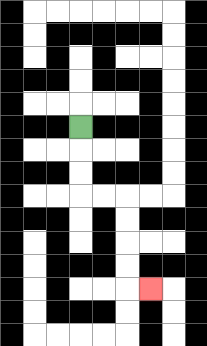{'start': '[3, 5]', 'end': '[6, 12]', 'path_directions': 'D,D,D,R,R,D,D,D,D,R', 'path_coordinates': '[[3, 5], [3, 6], [3, 7], [3, 8], [4, 8], [5, 8], [5, 9], [5, 10], [5, 11], [5, 12], [6, 12]]'}